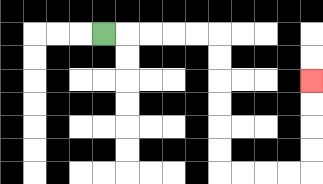{'start': '[4, 1]', 'end': '[13, 3]', 'path_directions': 'R,R,R,R,R,D,D,D,D,D,D,R,R,R,R,U,U,U,U', 'path_coordinates': '[[4, 1], [5, 1], [6, 1], [7, 1], [8, 1], [9, 1], [9, 2], [9, 3], [9, 4], [9, 5], [9, 6], [9, 7], [10, 7], [11, 7], [12, 7], [13, 7], [13, 6], [13, 5], [13, 4], [13, 3]]'}